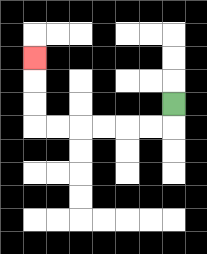{'start': '[7, 4]', 'end': '[1, 2]', 'path_directions': 'D,L,L,L,L,L,L,U,U,U', 'path_coordinates': '[[7, 4], [7, 5], [6, 5], [5, 5], [4, 5], [3, 5], [2, 5], [1, 5], [1, 4], [1, 3], [1, 2]]'}